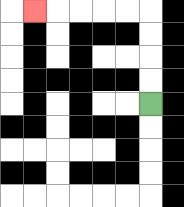{'start': '[6, 4]', 'end': '[1, 0]', 'path_directions': 'U,U,U,U,L,L,L,L,L', 'path_coordinates': '[[6, 4], [6, 3], [6, 2], [6, 1], [6, 0], [5, 0], [4, 0], [3, 0], [2, 0], [1, 0]]'}